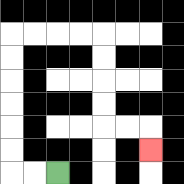{'start': '[2, 7]', 'end': '[6, 6]', 'path_directions': 'L,L,U,U,U,U,U,U,R,R,R,R,D,D,D,D,R,R,D', 'path_coordinates': '[[2, 7], [1, 7], [0, 7], [0, 6], [0, 5], [0, 4], [0, 3], [0, 2], [0, 1], [1, 1], [2, 1], [3, 1], [4, 1], [4, 2], [4, 3], [4, 4], [4, 5], [5, 5], [6, 5], [6, 6]]'}